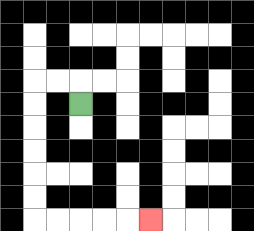{'start': '[3, 4]', 'end': '[6, 9]', 'path_directions': 'U,L,L,D,D,D,D,D,D,R,R,R,R,R', 'path_coordinates': '[[3, 4], [3, 3], [2, 3], [1, 3], [1, 4], [1, 5], [1, 6], [1, 7], [1, 8], [1, 9], [2, 9], [3, 9], [4, 9], [5, 9], [6, 9]]'}